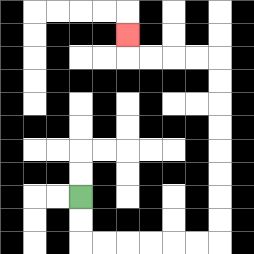{'start': '[3, 8]', 'end': '[5, 1]', 'path_directions': 'D,D,R,R,R,R,R,R,U,U,U,U,U,U,U,U,L,L,L,L,U', 'path_coordinates': '[[3, 8], [3, 9], [3, 10], [4, 10], [5, 10], [6, 10], [7, 10], [8, 10], [9, 10], [9, 9], [9, 8], [9, 7], [9, 6], [9, 5], [9, 4], [9, 3], [9, 2], [8, 2], [7, 2], [6, 2], [5, 2], [5, 1]]'}